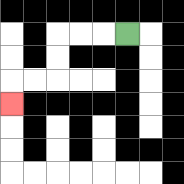{'start': '[5, 1]', 'end': '[0, 4]', 'path_directions': 'L,L,L,D,D,L,L,D', 'path_coordinates': '[[5, 1], [4, 1], [3, 1], [2, 1], [2, 2], [2, 3], [1, 3], [0, 3], [0, 4]]'}